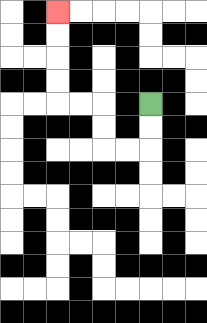{'start': '[6, 4]', 'end': '[2, 0]', 'path_directions': 'D,D,L,L,U,U,L,L,U,U,U,U', 'path_coordinates': '[[6, 4], [6, 5], [6, 6], [5, 6], [4, 6], [4, 5], [4, 4], [3, 4], [2, 4], [2, 3], [2, 2], [2, 1], [2, 0]]'}